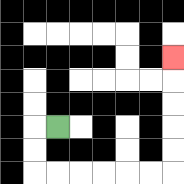{'start': '[2, 5]', 'end': '[7, 2]', 'path_directions': 'L,D,D,R,R,R,R,R,R,U,U,U,U,U', 'path_coordinates': '[[2, 5], [1, 5], [1, 6], [1, 7], [2, 7], [3, 7], [4, 7], [5, 7], [6, 7], [7, 7], [7, 6], [7, 5], [7, 4], [7, 3], [7, 2]]'}